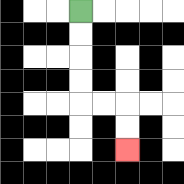{'start': '[3, 0]', 'end': '[5, 6]', 'path_directions': 'D,D,D,D,R,R,D,D', 'path_coordinates': '[[3, 0], [3, 1], [3, 2], [3, 3], [3, 4], [4, 4], [5, 4], [5, 5], [5, 6]]'}